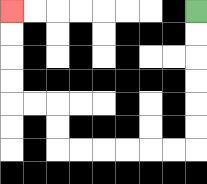{'start': '[8, 0]', 'end': '[0, 0]', 'path_directions': 'D,D,D,D,D,D,L,L,L,L,L,L,U,U,L,L,U,U,U,U', 'path_coordinates': '[[8, 0], [8, 1], [8, 2], [8, 3], [8, 4], [8, 5], [8, 6], [7, 6], [6, 6], [5, 6], [4, 6], [3, 6], [2, 6], [2, 5], [2, 4], [1, 4], [0, 4], [0, 3], [0, 2], [0, 1], [0, 0]]'}